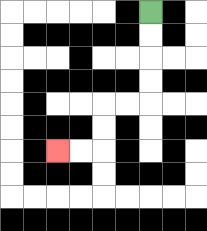{'start': '[6, 0]', 'end': '[2, 6]', 'path_directions': 'D,D,D,D,L,L,D,D,L,L', 'path_coordinates': '[[6, 0], [6, 1], [6, 2], [6, 3], [6, 4], [5, 4], [4, 4], [4, 5], [4, 6], [3, 6], [2, 6]]'}